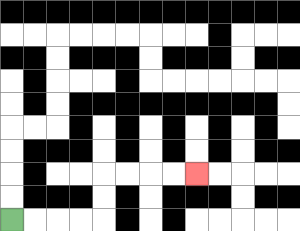{'start': '[0, 9]', 'end': '[8, 7]', 'path_directions': 'R,R,R,R,U,U,R,R,R,R', 'path_coordinates': '[[0, 9], [1, 9], [2, 9], [3, 9], [4, 9], [4, 8], [4, 7], [5, 7], [6, 7], [7, 7], [8, 7]]'}